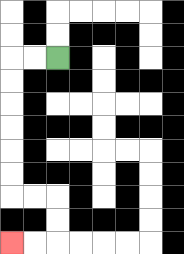{'start': '[2, 2]', 'end': '[0, 10]', 'path_directions': 'L,L,D,D,D,D,D,D,R,R,D,D,L,L', 'path_coordinates': '[[2, 2], [1, 2], [0, 2], [0, 3], [0, 4], [0, 5], [0, 6], [0, 7], [0, 8], [1, 8], [2, 8], [2, 9], [2, 10], [1, 10], [0, 10]]'}